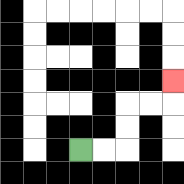{'start': '[3, 6]', 'end': '[7, 3]', 'path_directions': 'R,R,U,U,R,R,U', 'path_coordinates': '[[3, 6], [4, 6], [5, 6], [5, 5], [5, 4], [6, 4], [7, 4], [7, 3]]'}